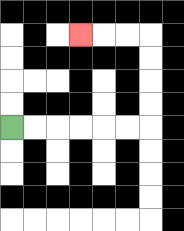{'start': '[0, 5]', 'end': '[3, 1]', 'path_directions': 'R,R,R,R,R,R,U,U,U,U,L,L,L', 'path_coordinates': '[[0, 5], [1, 5], [2, 5], [3, 5], [4, 5], [5, 5], [6, 5], [6, 4], [6, 3], [6, 2], [6, 1], [5, 1], [4, 1], [3, 1]]'}